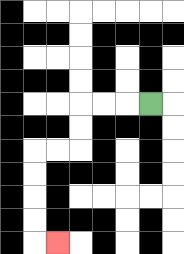{'start': '[6, 4]', 'end': '[2, 10]', 'path_directions': 'L,L,L,D,D,L,L,D,D,D,D,R', 'path_coordinates': '[[6, 4], [5, 4], [4, 4], [3, 4], [3, 5], [3, 6], [2, 6], [1, 6], [1, 7], [1, 8], [1, 9], [1, 10], [2, 10]]'}